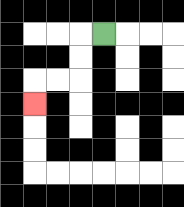{'start': '[4, 1]', 'end': '[1, 4]', 'path_directions': 'L,D,D,L,L,D', 'path_coordinates': '[[4, 1], [3, 1], [3, 2], [3, 3], [2, 3], [1, 3], [1, 4]]'}